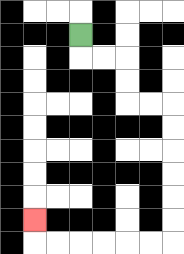{'start': '[3, 1]', 'end': '[1, 9]', 'path_directions': 'D,R,R,D,D,R,R,D,D,D,D,D,D,L,L,L,L,L,L,U', 'path_coordinates': '[[3, 1], [3, 2], [4, 2], [5, 2], [5, 3], [5, 4], [6, 4], [7, 4], [7, 5], [7, 6], [7, 7], [7, 8], [7, 9], [7, 10], [6, 10], [5, 10], [4, 10], [3, 10], [2, 10], [1, 10], [1, 9]]'}